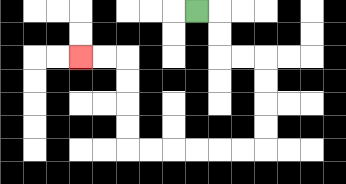{'start': '[8, 0]', 'end': '[3, 2]', 'path_directions': 'R,D,D,R,R,D,D,D,D,L,L,L,L,L,L,U,U,U,U,L,L', 'path_coordinates': '[[8, 0], [9, 0], [9, 1], [9, 2], [10, 2], [11, 2], [11, 3], [11, 4], [11, 5], [11, 6], [10, 6], [9, 6], [8, 6], [7, 6], [6, 6], [5, 6], [5, 5], [5, 4], [5, 3], [5, 2], [4, 2], [3, 2]]'}